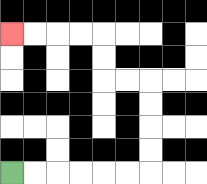{'start': '[0, 7]', 'end': '[0, 1]', 'path_directions': 'R,R,R,R,R,R,U,U,U,U,L,L,U,U,L,L,L,L', 'path_coordinates': '[[0, 7], [1, 7], [2, 7], [3, 7], [4, 7], [5, 7], [6, 7], [6, 6], [6, 5], [6, 4], [6, 3], [5, 3], [4, 3], [4, 2], [4, 1], [3, 1], [2, 1], [1, 1], [0, 1]]'}